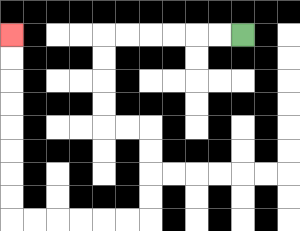{'start': '[10, 1]', 'end': '[0, 1]', 'path_directions': 'L,L,L,L,L,L,D,D,D,D,R,R,D,D,D,D,L,L,L,L,L,L,U,U,U,U,U,U,U,U', 'path_coordinates': '[[10, 1], [9, 1], [8, 1], [7, 1], [6, 1], [5, 1], [4, 1], [4, 2], [4, 3], [4, 4], [4, 5], [5, 5], [6, 5], [6, 6], [6, 7], [6, 8], [6, 9], [5, 9], [4, 9], [3, 9], [2, 9], [1, 9], [0, 9], [0, 8], [0, 7], [0, 6], [0, 5], [0, 4], [0, 3], [0, 2], [0, 1]]'}